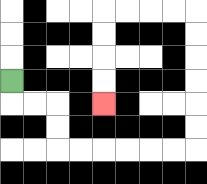{'start': '[0, 3]', 'end': '[4, 4]', 'path_directions': 'D,R,R,D,D,R,R,R,R,R,R,U,U,U,U,U,U,L,L,L,L,D,D,D,D', 'path_coordinates': '[[0, 3], [0, 4], [1, 4], [2, 4], [2, 5], [2, 6], [3, 6], [4, 6], [5, 6], [6, 6], [7, 6], [8, 6], [8, 5], [8, 4], [8, 3], [8, 2], [8, 1], [8, 0], [7, 0], [6, 0], [5, 0], [4, 0], [4, 1], [4, 2], [4, 3], [4, 4]]'}